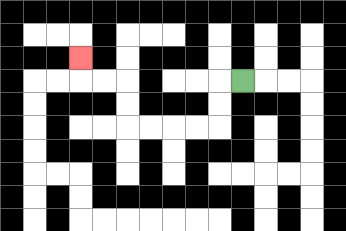{'start': '[10, 3]', 'end': '[3, 2]', 'path_directions': 'L,D,D,L,L,L,L,U,U,L,L,U', 'path_coordinates': '[[10, 3], [9, 3], [9, 4], [9, 5], [8, 5], [7, 5], [6, 5], [5, 5], [5, 4], [5, 3], [4, 3], [3, 3], [3, 2]]'}